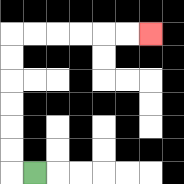{'start': '[1, 7]', 'end': '[6, 1]', 'path_directions': 'L,U,U,U,U,U,U,R,R,R,R,R,R', 'path_coordinates': '[[1, 7], [0, 7], [0, 6], [0, 5], [0, 4], [0, 3], [0, 2], [0, 1], [1, 1], [2, 1], [3, 1], [4, 1], [5, 1], [6, 1]]'}